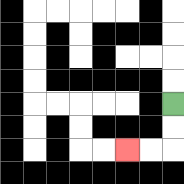{'start': '[7, 4]', 'end': '[5, 6]', 'path_directions': 'D,D,L,L', 'path_coordinates': '[[7, 4], [7, 5], [7, 6], [6, 6], [5, 6]]'}